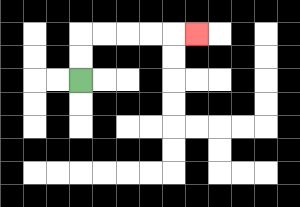{'start': '[3, 3]', 'end': '[8, 1]', 'path_directions': 'U,U,R,R,R,R,R', 'path_coordinates': '[[3, 3], [3, 2], [3, 1], [4, 1], [5, 1], [6, 1], [7, 1], [8, 1]]'}